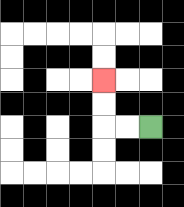{'start': '[6, 5]', 'end': '[4, 3]', 'path_directions': 'L,L,U,U', 'path_coordinates': '[[6, 5], [5, 5], [4, 5], [4, 4], [4, 3]]'}